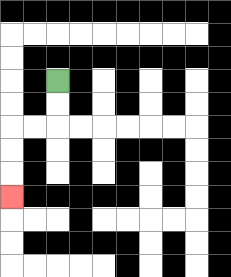{'start': '[2, 3]', 'end': '[0, 8]', 'path_directions': 'D,D,L,L,D,D,D', 'path_coordinates': '[[2, 3], [2, 4], [2, 5], [1, 5], [0, 5], [0, 6], [0, 7], [0, 8]]'}